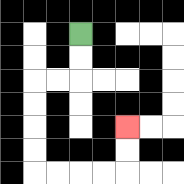{'start': '[3, 1]', 'end': '[5, 5]', 'path_directions': 'D,D,L,L,D,D,D,D,R,R,R,R,U,U', 'path_coordinates': '[[3, 1], [3, 2], [3, 3], [2, 3], [1, 3], [1, 4], [1, 5], [1, 6], [1, 7], [2, 7], [3, 7], [4, 7], [5, 7], [5, 6], [5, 5]]'}